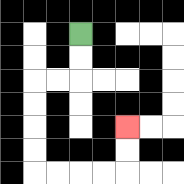{'start': '[3, 1]', 'end': '[5, 5]', 'path_directions': 'D,D,L,L,D,D,D,D,R,R,R,R,U,U', 'path_coordinates': '[[3, 1], [3, 2], [3, 3], [2, 3], [1, 3], [1, 4], [1, 5], [1, 6], [1, 7], [2, 7], [3, 7], [4, 7], [5, 7], [5, 6], [5, 5]]'}